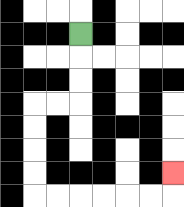{'start': '[3, 1]', 'end': '[7, 7]', 'path_directions': 'D,D,D,L,L,D,D,D,D,R,R,R,R,R,R,U', 'path_coordinates': '[[3, 1], [3, 2], [3, 3], [3, 4], [2, 4], [1, 4], [1, 5], [1, 6], [1, 7], [1, 8], [2, 8], [3, 8], [4, 8], [5, 8], [6, 8], [7, 8], [7, 7]]'}